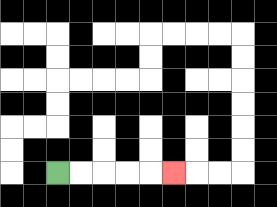{'start': '[2, 7]', 'end': '[7, 7]', 'path_directions': 'R,R,R,R,R', 'path_coordinates': '[[2, 7], [3, 7], [4, 7], [5, 7], [6, 7], [7, 7]]'}